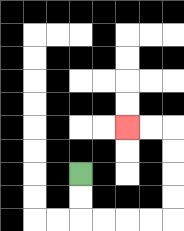{'start': '[3, 7]', 'end': '[5, 5]', 'path_directions': 'D,D,R,R,R,R,U,U,U,U,L,L', 'path_coordinates': '[[3, 7], [3, 8], [3, 9], [4, 9], [5, 9], [6, 9], [7, 9], [7, 8], [7, 7], [7, 6], [7, 5], [6, 5], [5, 5]]'}